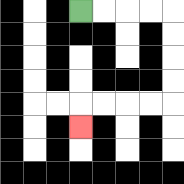{'start': '[3, 0]', 'end': '[3, 5]', 'path_directions': 'R,R,R,R,D,D,D,D,L,L,L,L,D', 'path_coordinates': '[[3, 0], [4, 0], [5, 0], [6, 0], [7, 0], [7, 1], [7, 2], [7, 3], [7, 4], [6, 4], [5, 4], [4, 4], [3, 4], [3, 5]]'}